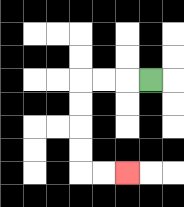{'start': '[6, 3]', 'end': '[5, 7]', 'path_directions': 'L,L,L,D,D,D,D,R,R', 'path_coordinates': '[[6, 3], [5, 3], [4, 3], [3, 3], [3, 4], [3, 5], [3, 6], [3, 7], [4, 7], [5, 7]]'}